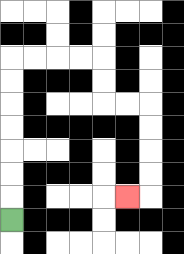{'start': '[0, 9]', 'end': '[5, 8]', 'path_directions': 'U,U,U,U,U,U,U,R,R,R,R,D,D,R,R,D,D,D,D,L', 'path_coordinates': '[[0, 9], [0, 8], [0, 7], [0, 6], [0, 5], [0, 4], [0, 3], [0, 2], [1, 2], [2, 2], [3, 2], [4, 2], [4, 3], [4, 4], [5, 4], [6, 4], [6, 5], [6, 6], [6, 7], [6, 8], [5, 8]]'}